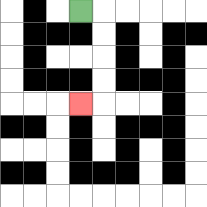{'start': '[3, 0]', 'end': '[3, 4]', 'path_directions': 'R,D,D,D,D,L', 'path_coordinates': '[[3, 0], [4, 0], [4, 1], [4, 2], [4, 3], [4, 4], [3, 4]]'}